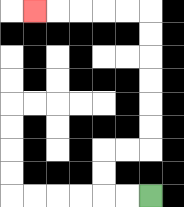{'start': '[6, 8]', 'end': '[1, 0]', 'path_directions': 'L,L,U,U,R,R,U,U,U,U,U,U,L,L,L,L,L', 'path_coordinates': '[[6, 8], [5, 8], [4, 8], [4, 7], [4, 6], [5, 6], [6, 6], [6, 5], [6, 4], [6, 3], [6, 2], [6, 1], [6, 0], [5, 0], [4, 0], [3, 0], [2, 0], [1, 0]]'}